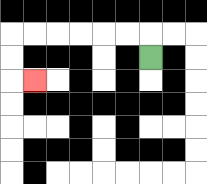{'start': '[6, 2]', 'end': '[1, 3]', 'path_directions': 'U,L,L,L,L,L,L,D,D,R', 'path_coordinates': '[[6, 2], [6, 1], [5, 1], [4, 1], [3, 1], [2, 1], [1, 1], [0, 1], [0, 2], [0, 3], [1, 3]]'}